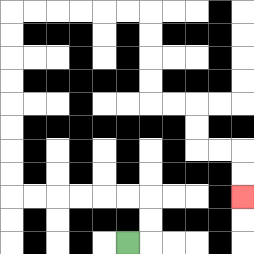{'start': '[5, 10]', 'end': '[10, 8]', 'path_directions': 'R,U,U,L,L,L,L,L,L,U,U,U,U,U,U,U,U,R,R,R,R,R,R,D,D,D,D,R,R,D,D,R,R,D,D', 'path_coordinates': '[[5, 10], [6, 10], [6, 9], [6, 8], [5, 8], [4, 8], [3, 8], [2, 8], [1, 8], [0, 8], [0, 7], [0, 6], [0, 5], [0, 4], [0, 3], [0, 2], [0, 1], [0, 0], [1, 0], [2, 0], [3, 0], [4, 0], [5, 0], [6, 0], [6, 1], [6, 2], [6, 3], [6, 4], [7, 4], [8, 4], [8, 5], [8, 6], [9, 6], [10, 6], [10, 7], [10, 8]]'}